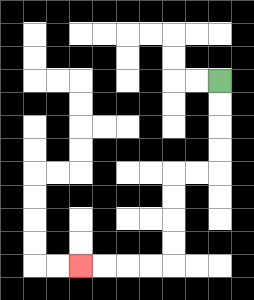{'start': '[9, 3]', 'end': '[3, 11]', 'path_directions': 'D,D,D,D,L,L,D,D,D,D,L,L,L,L', 'path_coordinates': '[[9, 3], [9, 4], [9, 5], [9, 6], [9, 7], [8, 7], [7, 7], [7, 8], [7, 9], [7, 10], [7, 11], [6, 11], [5, 11], [4, 11], [3, 11]]'}